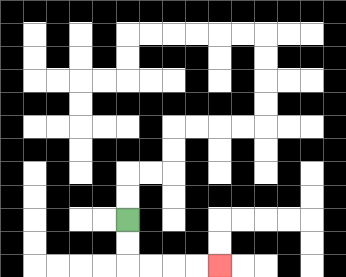{'start': '[5, 9]', 'end': '[9, 11]', 'path_directions': 'D,D,R,R,R,R', 'path_coordinates': '[[5, 9], [5, 10], [5, 11], [6, 11], [7, 11], [8, 11], [9, 11]]'}